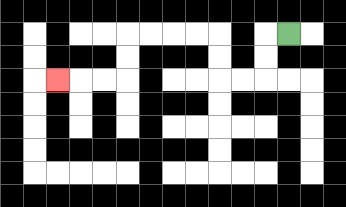{'start': '[12, 1]', 'end': '[2, 3]', 'path_directions': 'L,D,D,L,L,U,U,L,L,L,L,D,D,L,L,L', 'path_coordinates': '[[12, 1], [11, 1], [11, 2], [11, 3], [10, 3], [9, 3], [9, 2], [9, 1], [8, 1], [7, 1], [6, 1], [5, 1], [5, 2], [5, 3], [4, 3], [3, 3], [2, 3]]'}